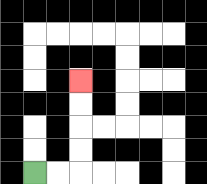{'start': '[1, 7]', 'end': '[3, 3]', 'path_directions': 'R,R,U,U,U,U', 'path_coordinates': '[[1, 7], [2, 7], [3, 7], [3, 6], [3, 5], [3, 4], [3, 3]]'}